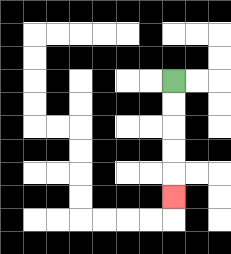{'start': '[7, 3]', 'end': '[7, 8]', 'path_directions': 'D,D,D,D,D', 'path_coordinates': '[[7, 3], [7, 4], [7, 5], [7, 6], [7, 7], [7, 8]]'}